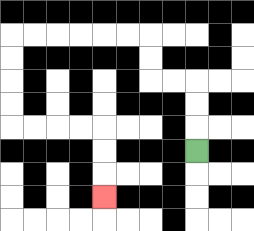{'start': '[8, 6]', 'end': '[4, 8]', 'path_directions': 'U,U,U,L,L,U,U,L,L,L,L,L,L,D,D,D,D,R,R,R,R,D,D,D', 'path_coordinates': '[[8, 6], [8, 5], [8, 4], [8, 3], [7, 3], [6, 3], [6, 2], [6, 1], [5, 1], [4, 1], [3, 1], [2, 1], [1, 1], [0, 1], [0, 2], [0, 3], [0, 4], [0, 5], [1, 5], [2, 5], [3, 5], [4, 5], [4, 6], [4, 7], [4, 8]]'}